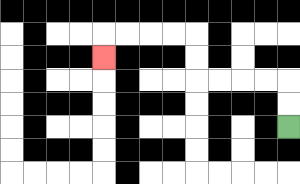{'start': '[12, 5]', 'end': '[4, 2]', 'path_directions': 'U,U,L,L,L,L,U,U,L,L,L,L,D', 'path_coordinates': '[[12, 5], [12, 4], [12, 3], [11, 3], [10, 3], [9, 3], [8, 3], [8, 2], [8, 1], [7, 1], [6, 1], [5, 1], [4, 1], [4, 2]]'}